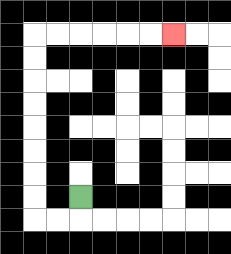{'start': '[3, 8]', 'end': '[7, 1]', 'path_directions': 'D,L,L,U,U,U,U,U,U,U,U,R,R,R,R,R,R', 'path_coordinates': '[[3, 8], [3, 9], [2, 9], [1, 9], [1, 8], [1, 7], [1, 6], [1, 5], [1, 4], [1, 3], [1, 2], [1, 1], [2, 1], [3, 1], [4, 1], [5, 1], [6, 1], [7, 1]]'}